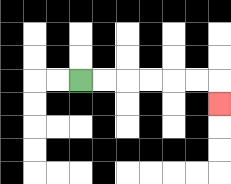{'start': '[3, 3]', 'end': '[9, 4]', 'path_directions': 'R,R,R,R,R,R,D', 'path_coordinates': '[[3, 3], [4, 3], [5, 3], [6, 3], [7, 3], [8, 3], [9, 3], [9, 4]]'}